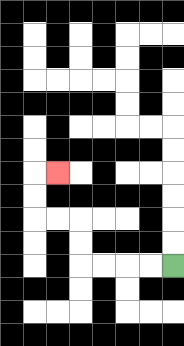{'start': '[7, 11]', 'end': '[2, 7]', 'path_directions': 'L,L,L,L,U,U,L,L,U,U,R', 'path_coordinates': '[[7, 11], [6, 11], [5, 11], [4, 11], [3, 11], [3, 10], [3, 9], [2, 9], [1, 9], [1, 8], [1, 7], [2, 7]]'}